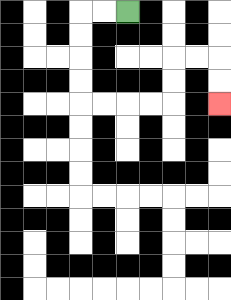{'start': '[5, 0]', 'end': '[9, 4]', 'path_directions': 'L,L,D,D,D,D,R,R,R,R,U,U,R,R,D,D', 'path_coordinates': '[[5, 0], [4, 0], [3, 0], [3, 1], [3, 2], [3, 3], [3, 4], [4, 4], [5, 4], [6, 4], [7, 4], [7, 3], [7, 2], [8, 2], [9, 2], [9, 3], [9, 4]]'}